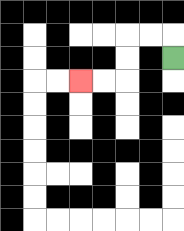{'start': '[7, 2]', 'end': '[3, 3]', 'path_directions': 'U,L,L,D,D,L,L', 'path_coordinates': '[[7, 2], [7, 1], [6, 1], [5, 1], [5, 2], [5, 3], [4, 3], [3, 3]]'}